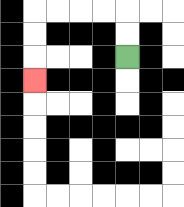{'start': '[5, 2]', 'end': '[1, 3]', 'path_directions': 'U,U,L,L,L,L,D,D,D', 'path_coordinates': '[[5, 2], [5, 1], [5, 0], [4, 0], [3, 0], [2, 0], [1, 0], [1, 1], [1, 2], [1, 3]]'}